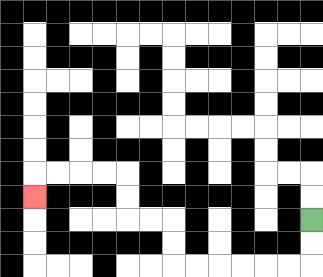{'start': '[13, 9]', 'end': '[1, 8]', 'path_directions': 'D,D,L,L,L,L,L,L,U,U,L,L,U,U,L,L,L,L,D', 'path_coordinates': '[[13, 9], [13, 10], [13, 11], [12, 11], [11, 11], [10, 11], [9, 11], [8, 11], [7, 11], [7, 10], [7, 9], [6, 9], [5, 9], [5, 8], [5, 7], [4, 7], [3, 7], [2, 7], [1, 7], [1, 8]]'}